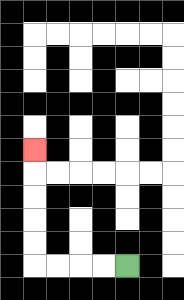{'start': '[5, 11]', 'end': '[1, 6]', 'path_directions': 'L,L,L,L,U,U,U,U,U', 'path_coordinates': '[[5, 11], [4, 11], [3, 11], [2, 11], [1, 11], [1, 10], [1, 9], [1, 8], [1, 7], [1, 6]]'}